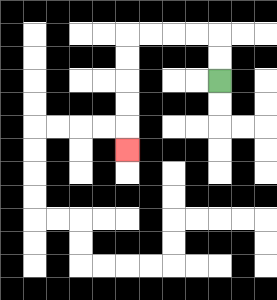{'start': '[9, 3]', 'end': '[5, 6]', 'path_directions': 'U,U,L,L,L,L,D,D,D,D,D', 'path_coordinates': '[[9, 3], [9, 2], [9, 1], [8, 1], [7, 1], [6, 1], [5, 1], [5, 2], [5, 3], [5, 4], [5, 5], [5, 6]]'}